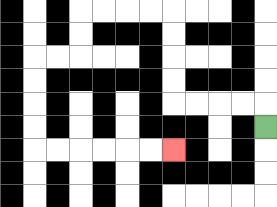{'start': '[11, 5]', 'end': '[7, 6]', 'path_directions': 'U,L,L,L,L,U,U,U,U,L,L,L,L,D,D,L,L,D,D,D,D,R,R,R,R,R,R', 'path_coordinates': '[[11, 5], [11, 4], [10, 4], [9, 4], [8, 4], [7, 4], [7, 3], [7, 2], [7, 1], [7, 0], [6, 0], [5, 0], [4, 0], [3, 0], [3, 1], [3, 2], [2, 2], [1, 2], [1, 3], [1, 4], [1, 5], [1, 6], [2, 6], [3, 6], [4, 6], [5, 6], [6, 6], [7, 6]]'}